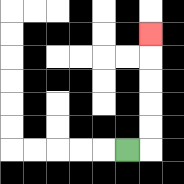{'start': '[5, 6]', 'end': '[6, 1]', 'path_directions': 'R,U,U,U,U,U', 'path_coordinates': '[[5, 6], [6, 6], [6, 5], [6, 4], [6, 3], [6, 2], [6, 1]]'}